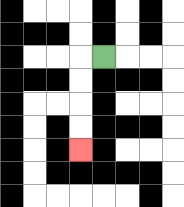{'start': '[4, 2]', 'end': '[3, 6]', 'path_directions': 'L,D,D,D,D', 'path_coordinates': '[[4, 2], [3, 2], [3, 3], [3, 4], [3, 5], [3, 6]]'}